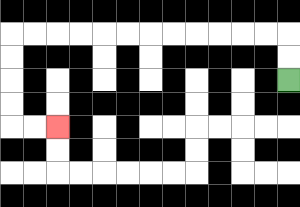{'start': '[12, 3]', 'end': '[2, 5]', 'path_directions': 'U,U,L,L,L,L,L,L,L,L,L,L,L,L,D,D,D,D,R,R', 'path_coordinates': '[[12, 3], [12, 2], [12, 1], [11, 1], [10, 1], [9, 1], [8, 1], [7, 1], [6, 1], [5, 1], [4, 1], [3, 1], [2, 1], [1, 1], [0, 1], [0, 2], [0, 3], [0, 4], [0, 5], [1, 5], [2, 5]]'}